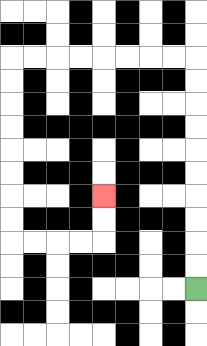{'start': '[8, 12]', 'end': '[4, 8]', 'path_directions': 'U,U,U,U,U,U,U,U,U,U,L,L,L,L,L,L,L,L,D,D,D,D,D,D,D,D,R,R,R,R,U,U', 'path_coordinates': '[[8, 12], [8, 11], [8, 10], [8, 9], [8, 8], [8, 7], [8, 6], [8, 5], [8, 4], [8, 3], [8, 2], [7, 2], [6, 2], [5, 2], [4, 2], [3, 2], [2, 2], [1, 2], [0, 2], [0, 3], [0, 4], [0, 5], [0, 6], [0, 7], [0, 8], [0, 9], [0, 10], [1, 10], [2, 10], [3, 10], [4, 10], [4, 9], [4, 8]]'}